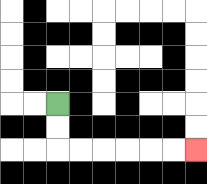{'start': '[2, 4]', 'end': '[8, 6]', 'path_directions': 'D,D,R,R,R,R,R,R', 'path_coordinates': '[[2, 4], [2, 5], [2, 6], [3, 6], [4, 6], [5, 6], [6, 6], [7, 6], [8, 6]]'}